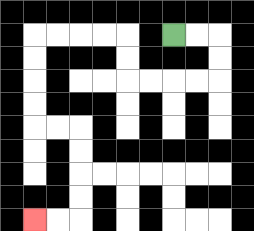{'start': '[7, 1]', 'end': '[1, 9]', 'path_directions': 'R,R,D,D,L,L,L,L,U,U,L,L,L,L,D,D,D,D,R,R,D,D,D,D,L,L', 'path_coordinates': '[[7, 1], [8, 1], [9, 1], [9, 2], [9, 3], [8, 3], [7, 3], [6, 3], [5, 3], [5, 2], [5, 1], [4, 1], [3, 1], [2, 1], [1, 1], [1, 2], [1, 3], [1, 4], [1, 5], [2, 5], [3, 5], [3, 6], [3, 7], [3, 8], [3, 9], [2, 9], [1, 9]]'}